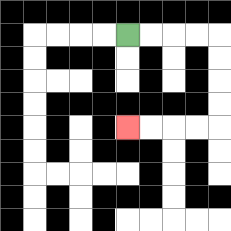{'start': '[5, 1]', 'end': '[5, 5]', 'path_directions': 'R,R,R,R,D,D,D,D,L,L,L,L', 'path_coordinates': '[[5, 1], [6, 1], [7, 1], [8, 1], [9, 1], [9, 2], [9, 3], [9, 4], [9, 5], [8, 5], [7, 5], [6, 5], [5, 5]]'}